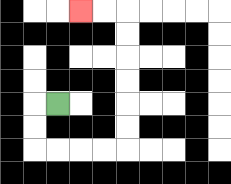{'start': '[2, 4]', 'end': '[3, 0]', 'path_directions': 'L,D,D,R,R,R,R,U,U,U,U,U,U,L,L', 'path_coordinates': '[[2, 4], [1, 4], [1, 5], [1, 6], [2, 6], [3, 6], [4, 6], [5, 6], [5, 5], [5, 4], [5, 3], [5, 2], [5, 1], [5, 0], [4, 0], [3, 0]]'}